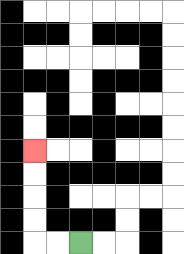{'start': '[3, 10]', 'end': '[1, 6]', 'path_directions': 'L,L,U,U,U,U', 'path_coordinates': '[[3, 10], [2, 10], [1, 10], [1, 9], [1, 8], [1, 7], [1, 6]]'}